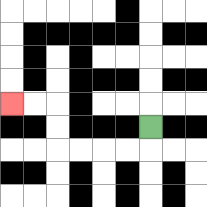{'start': '[6, 5]', 'end': '[0, 4]', 'path_directions': 'D,L,L,L,L,U,U,L,L', 'path_coordinates': '[[6, 5], [6, 6], [5, 6], [4, 6], [3, 6], [2, 6], [2, 5], [2, 4], [1, 4], [0, 4]]'}